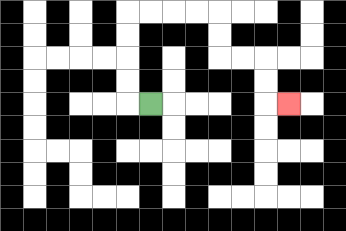{'start': '[6, 4]', 'end': '[12, 4]', 'path_directions': 'L,U,U,U,U,R,R,R,R,D,D,R,R,D,D,R', 'path_coordinates': '[[6, 4], [5, 4], [5, 3], [5, 2], [5, 1], [5, 0], [6, 0], [7, 0], [8, 0], [9, 0], [9, 1], [9, 2], [10, 2], [11, 2], [11, 3], [11, 4], [12, 4]]'}